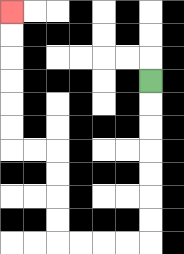{'start': '[6, 3]', 'end': '[0, 0]', 'path_directions': 'D,D,D,D,D,D,D,L,L,L,L,U,U,U,U,L,L,U,U,U,U,U,U', 'path_coordinates': '[[6, 3], [6, 4], [6, 5], [6, 6], [6, 7], [6, 8], [6, 9], [6, 10], [5, 10], [4, 10], [3, 10], [2, 10], [2, 9], [2, 8], [2, 7], [2, 6], [1, 6], [0, 6], [0, 5], [0, 4], [0, 3], [0, 2], [0, 1], [0, 0]]'}